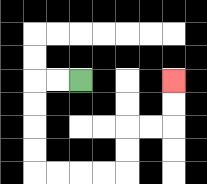{'start': '[3, 3]', 'end': '[7, 3]', 'path_directions': 'L,L,D,D,D,D,R,R,R,R,U,U,R,R,U,U', 'path_coordinates': '[[3, 3], [2, 3], [1, 3], [1, 4], [1, 5], [1, 6], [1, 7], [2, 7], [3, 7], [4, 7], [5, 7], [5, 6], [5, 5], [6, 5], [7, 5], [7, 4], [7, 3]]'}